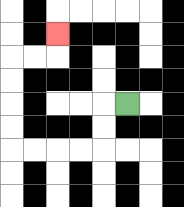{'start': '[5, 4]', 'end': '[2, 1]', 'path_directions': 'L,D,D,L,L,L,L,U,U,U,U,R,R,U', 'path_coordinates': '[[5, 4], [4, 4], [4, 5], [4, 6], [3, 6], [2, 6], [1, 6], [0, 6], [0, 5], [0, 4], [0, 3], [0, 2], [1, 2], [2, 2], [2, 1]]'}